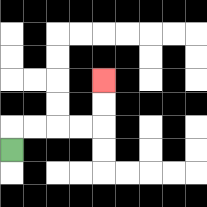{'start': '[0, 6]', 'end': '[4, 3]', 'path_directions': 'U,R,R,R,R,U,U', 'path_coordinates': '[[0, 6], [0, 5], [1, 5], [2, 5], [3, 5], [4, 5], [4, 4], [4, 3]]'}